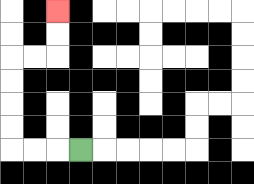{'start': '[3, 6]', 'end': '[2, 0]', 'path_directions': 'L,L,L,U,U,U,U,R,R,U,U', 'path_coordinates': '[[3, 6], [2, 6], [1, 6], [0, 6], [0, 5], [0, 4], [0, 3], [0, 2], [1, 2], [2, 2], [2, 1], [2, 0]]'}